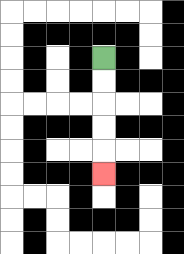{'start': '[4, 2]', 'end': '[4, 7]', 'path_directions': 'D,D,D,D,D', 'path_coordinates': '[[4, 2], [4, 3], [4, 4], [4, 5], [4, 6], [4, 7]]'}